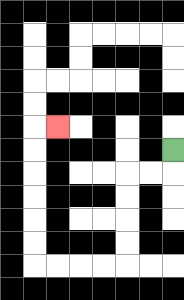{'start': '[7, 6]', 'end': '[2, 5]', 'path_directions': 'D,L,L,D,D,D,D,L,L,L,L,U,U,U,U,U,U,R', 'path_coordinates': '[[7, 6], [7, 7], [6, 7], [5, 7], [5, 8], [5, 9], [5, 10], [5, 11], [4, 11], [3, 11], [2, 11], [1, 11], [1, 10], [1, 9], [1, 8], [1, 7], [1, 6], [1, 5], [2, 5]]'}